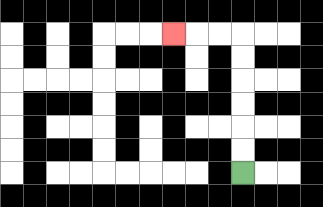{'start': '[10, 7]', 'end': '[7, 1]', 'path_directions': 'U,U,U,U,U,U,L,L,L', 'path_coordinates': '[[10, 7], [10, 6], [10, 5], [10, 4], [10, 3], [10, 2], [10, 1], [9, 1], [8, 1], [7, 1]]'}